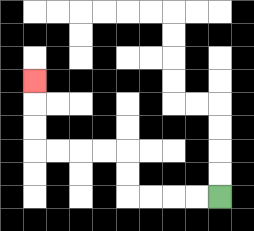{'start': '[9, 8]', 'end': '[1, 3]', 'path_directions': 'L,L,L,L,U,U,L,L,L,L,U,U,U', 'path_coordinates': '[[9, 8], [8, 8], [7, 8], [6, 8], [5, 8], [5, 7], [5, 6], [4, 6], [3, 6], [2, 6], [1, 6], [1, 5], [1, 4], [1, 3]]'}